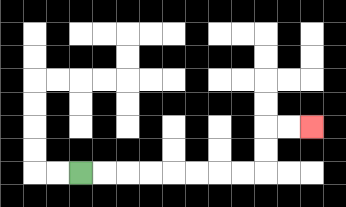{'start': '[3, 7]', 'end': '[13, 5]', 'path_directions': 'R,R,R,R,R,R,R,R,U,U,R,R', 'path_coordinates': '[[3, 7], [4, 7], [5, 7], [6, 7], [7, 7], [8, 7], [9, 7], [10, 7], [11, 7], [11, 6], [11, 5], [12, 5], [13, 5]]'}